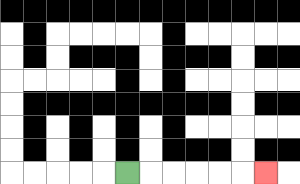{'start': '[5, 7]', 'end': '[11, 7]', 'path_directions': 'R,R,R,R,R,R', 'path_coordinates': '[[5, 7], [6, 7], [7, 7], [8, 7], [9, 7], [10, 7], [11, 7]]'}